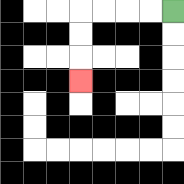{'start': '[7, 0]', 'end': '[3, 3]', 'path_directions': 'L,L,L,L,D,D,D', 'path_coordinates': '[[7, 0], [6, 0], [5, 0], [4, 0], [3, 0], [3, 1], [3, 2], [3, 3]]'}